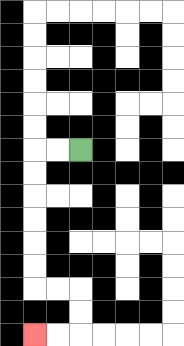{'start': '[3, 6]', 'end': '[1, 14]', 'path_directions': 'L,L,D,D,D,D,D,D,R,R,D,D,L,L', 'path_coordinates': '[[3, 6], [2, 6], [1, 6], [1, 7], [1, 8], [1, 9], [1, 10], [1, 11], [1, 12], [2, 12], [3, 12], [3, 13], [3, 14], [2, 14], [1, 14]]'}